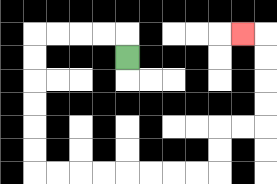{'start': '[5, 2]', 'end': '[10, 1]', 'path_directions': 'U,L,L,L,L,D,D,D,D,D,D,R,R,R,R,R,R,R,R,U,U,R,R,U,U,U,U,L', 'path_coordinates': '[[5, 2], [5, 1], [4, 1], [3, 1], [2, 1], [1, 1], [1, 2], [1, 3], [1, 4], [1, 5], [1, 6], [1, 7], [2, 7], [3, 7], [4, 7], [5, 7], [6, 7], [7, 7], [8, 7], [9, 7], [9, 6], [9, 5], [10, 5], [11, 5], [11, 4], [11, 3], [11, 2], [11, 1], [10, 1]]'}